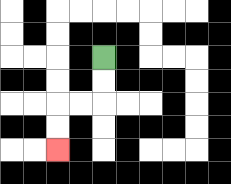{'start': '[4, 2]', 'end': '[2, 6]', 'path_directions': 'D,D,L,L,D,D', 'path_coordinates': '[[4, 2], [4, 3], [4, 4], [3, 4], [2, 4], [2, 5], [2, 6]]'}